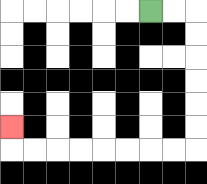{'start': '[6, 0]', 'end': '[0, 5]', 'path_directions': 'R,R,D,D,D,D,D,D,L,L,L,L,L,L,L,L,U', 'path_coordinates': '[[6, 0], [7, 0], [8, 0], [8, 1], [8, 2], [8, 3], [8, 4], [8, 5], [8, 6], [7, 6], [6, 6], [5, 6], [4, 6], [3, 6], [2, 6], [1, 6], [0, 6], [0, 5]]'}